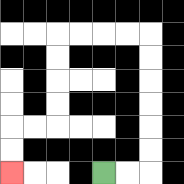{'start': '[4, 7]', 'end': '[0, 7]', 'path_directions': 'R,R,U,U,U,U,U,U,L,L,L,L,D,D,D,D,L,L,D,D', 'path_coordinates': '[[4, 7], [5, 7], [6, 7], [6, 6], [6, 5], [6, 4], [6, 3], [6, 2], [6, 1], [5, 1], [4, 1], [3, 1], [2, 1], [2, 2], [2, 3], [2, 4], [2, 5], [1, 5], [0, 5], [0, 6], [0, 7]]'}